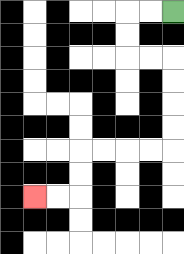{'start': '[7, 0]', 'end': '[1, 8]', 'path_directions': 'L,L,D,D,R,R,D,D,D,D,L,L,L,L,D,D,L,L', 'path_coordinates': '[[7, 0], [6, 0], [5, 0], [5, 1], [5, 2], [6, 2], [7, 2], [7, 3], [7, 4], [7, 5], [7, 6], [6, 6], [5, 6], [4, 6], [3, 6], [3, 7], [3, 8], [2, 8], [1, 8]]'}